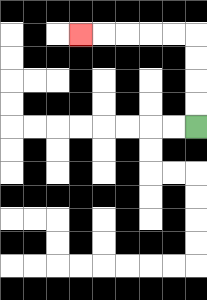{'start': '[8, 5]', 'end': '[3, 1]', 'path_directions': 'U,U,U,U,L,L,L,L,L', 'path_coordinates': '[[8, 5], [8, 4], [8, 3], [8, 2], [8, 1], [7, 1], [6, 1], [5, 1], [4, 1], [3, 1]]'}